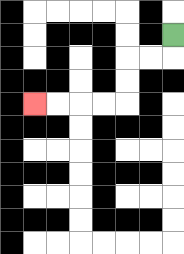{'start': '[7, 1]', 'end': '[1, 4]', 'path_directions': 'D,L,L,D,D,L,L,L,L', 'path_coordinates': '[[7, 1], [7, 2], [6, 2], [5, 2], [5, 3], [5, 4], [4, 4], [3, 4], [2, 4], [1, 4]]'}